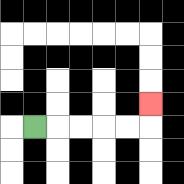{'start': '[1, 5]', 'end': '[6, 4]', 'path_directions': 'R,R,R,R,R,U', 'path_coordinates': '[[1, 5], [2, 5], [3, 5], [4, 5], [5, 5], [6, 5], [6, 4]]'}